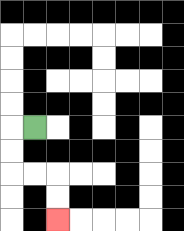{'start': '[1, 5]', 'end': '[2, 9]', 'path_directions': 'L,D,D,R,R,D,D', 'path_coordinates': '[[1, 5], [0, 5], [0, 6], [0, 7], [1, 7], [2, 7], [2, 8], [2, 9]]'}